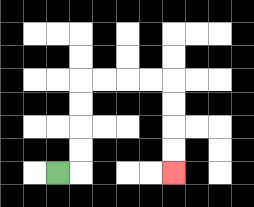{'start': '[2, 7]', 'end': '[7, 7]', 'path_directions': 'R,U,U,U,U,R,R,R,R,D,D,D,D', 'path_coordinates': '[[2, 7], [3, 7], [3, 6], [3, 5], [3, 4], [3, 3], [4, 3], [5, 3], [6, 3], [7, 3], [7, 4], [7, 5], [7, 6], [7, 7]]'}